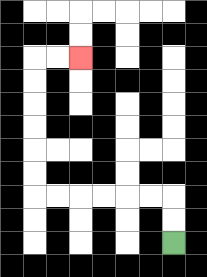{'start': '[7, 10]', 'end': '[3, 2]', 'path_directions': 'U,U,L,L,L,L,L,L,U,U,U,U,U,U,R,R', 'path_coordinates': '[[7, 10], [7, 9], [7, 8], [6, 8], [5, 8], [4, 8], [3, 8], [2, 8], [1, 8], [1, 7], [1, 6], [1, 5], [1, 4], [1, 3], [1, 2], [2, 2], [3, 2]]'}